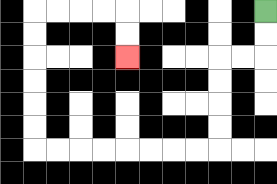{'start': '[11, 0]', 'end': '[5, 2]', 'path_directions': 'D,D,L,L,D,D,D,D,L,L,L,L,L,L,L,L,U,U,U,U,U,U,R,R,R,R,D,D', 'path_coordinates': '[[11, 0], [11, 1], [11, 2], [10, 2], [9, 2], [9, 3], [9, 4], [9, 5], [9, 6], [8, 6], [7, 6], [6, 6], [5, 6], [4, 6], [3, 6], [2, 6], [1, 6], [1, 5], [1, 4], [1, 3], [1, 2], [1, 1], [1, 0], [2, 0], [3, 0], [4, 0], [5, 0], [5, 1], [5, 2]]'}